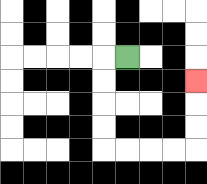{'start': '[5, 2]', 'end': '[8, 3]', 'path_directions': 'L,D,D,D,D,R,R,R,R,U,U,U', 'path_coordinates': '[[5, 2], [4, 2], [4, 3], [4, 4], [4, 5], [4, 6], [5, 6], [6, 6], [7, 6], [8, 6], [8, 5], [8, 4], [8, 3]]'}